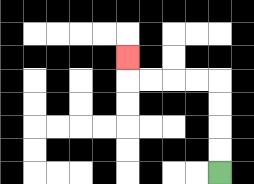{'start': '[9, 7]', 'end': '[5, 2]', 'path_directions': 'U,U,U,U,L,L,L,L,U', 'path_coordinates': '[[9, 7], [9, 6], [9, 5], [9, 4], [9, 3], [8, 3], [7, 3], [6, 3], [5, 3], [5, 2]]'}